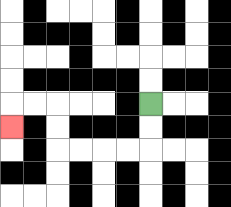{'start': '[6, 4]', 'end': '[0, 5]', 'path_directions': 'D,D,L,L,L,L,U,U,L,L,D', 'path_coordinates': '[[6, 4], [6, 5], [6, 6], [5, 6], [4, 6], [3, 6], [2, 6], [2, 5], [2, 4], [1, 4], [0, 4], [0, 5]]'}